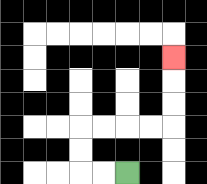{'start': '[5, 7]', 'end': '[7, 2]', 'path_directions': 'L,L,U,U,R,R,R,R,U,U,U', 'path_coordinates': '[[5, 7], [4, 7], [3, 7], [3, 6], [3, 5], [4, 5], [5, 5], [6, 5], [7, 5], [7, 4], [7, 3], [7, 2]]'}